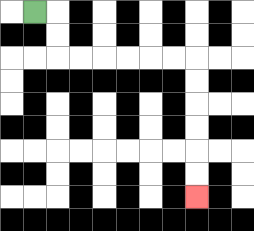{'start': '[1, 0]', 'end': '[8, 8]', 'path_directions': 'R,D,D,R,R,R,R,R,R,D,D,D,D,D,D', 'path_coordinates': '[[1, 0], [2, 0], [2, 1], [2, 2], [3, 2], [4, 2], [5, 2], [6, 2], [7, 2], [8, 2], [8, 3], [8, 4], [8, 5], [8, 6], [8, 7], [8, 8]]'}